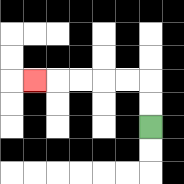{'start': '[6, 5]', 'end': '[1, 3]', 'path_directions': 'U,U,L,L,L,L,L', 'path_coordinates': '[[6, 5], [6, 4], [6, 3], [5, 3], [4, 3], [3, 3], [2, 3], [1, 3]]'}